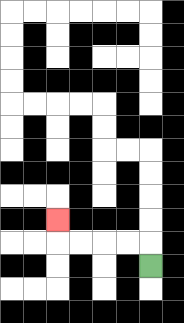{'start': '[6, 11]', 'end': '[2, 9]', 'path_directions': 'U,L,L,L,L,U', 'path_coordinates': '[[6, 11], [6, 10], [5, 10], [4, 10], [3, 10], [2, 10], [2, 9]]'}